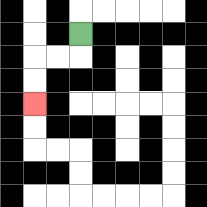{'start': '[3, 1]', 'end': '[1, 4]', 'path_directions': 'D,L,L,D,D', 'path_coordinates': '[[3, 1], [3, 2], [2, 2], [1, 2], [1, 3], [1, 4]]'}